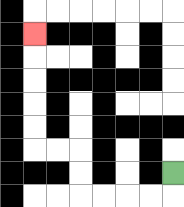{'start': '[7, 7]', 'end': '[1, 1]', 'path_directions': 'D,L,L,L,L,U,U,L,L,U,U,U,U,U', 'path_coordinates': '[[7, 7], [7, 8], [6, 8], [5, 8], [4, 8], [3, 8], [3, 7], [3, 6], [2, 6], [1, 6], [1, 5], [1, 4], [1, 3], [1, 2], [1, 1]]'}